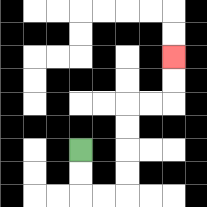{'start': '[3, 6]', 'end': '[7, 2]', 'path_directions': 'D,D,R,R,U,U,U,U,R,R,U,U', 'path_coordinates': '[[3, 6], [3, 7], [3, 8], [4, 8], [5, 8], [5, 7], [5, 6], [5, 5], [5, 4], [6, 4], [7, 4], [7, 3], [7, 2]]'}